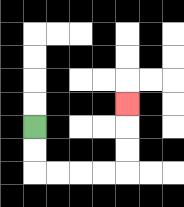{'start': '[1, 5]', 'end': '[5, 4]', 'path_directions': 'D,D,R,R,R,R,U,U,U', 'path_coordinates': '[[1, 5], [1, 6], [1, 7], [2, 7], [3, 7], [4, 7], [5, 7], [5, 6], [5, 5], [5, 4]]'}